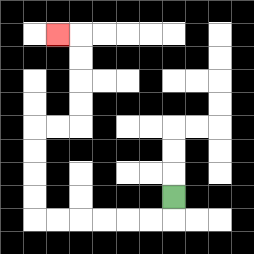{'start': '[7, 8]', 'end': '[2, 1]', 'path_directions': 'D,L,L,L,L,L,L,U,U,U,U,R,R,U,U,U,U,L', 'path_coordinates': '[[7, 8], [7, 9], [6, 9], [5, 9], [4, 9], [3, 9], [2, 9], [1, 9], [1, 8], [1, 7], [1, 6], [1, 5], [2, 5], [3, 5], [3, 4], [3, 3], [3, 2], [3, 1], [2, 1]]'}